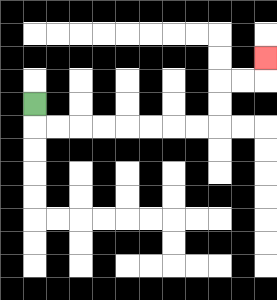{'start': '[1, 4]', 'end': '[11, 2]', 'path_directions': 'D,R,R,R,R,R,R,R,R,U,U,R,R,U', 'path_coordinates': '[[1, 4], [1, 5], [2, 5], [3, 5], [4, 5], [5, 5], [6, 5], [7, 5], [8, 5], [9, 5], [9, 4], [9, 3], [10, 3], [11, 3], [11, 2]]'}